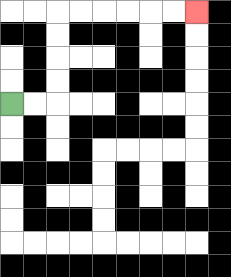{'start': '[0, 4]', 'end': '[8, 0]', 'path_directions': 'R,R,U,U,U,U,R,R,R,R,R,R', 'path_coordinates': '[[0, 4], [1, 4], [2, 4], [2, 3], [2, 2], [2, 1], [2, 0], [3, 0], [4, 0], [5, 0], [6, 0], [7, 0], [8, 0]]'}